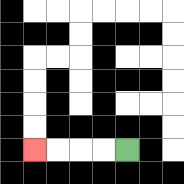{'start': '[5, 6]', 'end': '[1, 6]', 'path_directions': 'L,L,L,L', 'path_coordinates': '[[5, 6], [4, 6], [3, 6], [2, 6], [1, 6]]'}